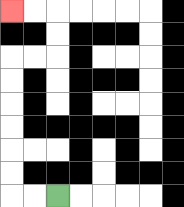{'start': '[2, 8]', 'end': '[0, 0]', 'path_directions': 'L,L,U,U,U,U,U,U,R,R,U,U,L,L', 'path_coordinates': '[[2, 8], [1, 8], [0, 8], [0, 7], [0, 6], [0, 5], [0, 4], [0, 3], [0, 2], [1, 2], [2, 2], [2, 1], [2, 0], [1, 0], [0, 0]]'}